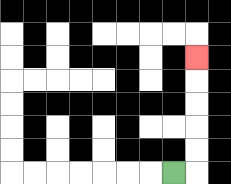{'start': '[7, 7]', 'end': '[8, 2]', 'path_directions': 'R,U,U,U,U,U', 'path_coordinates': '[[7, 7], [8, 7], [8, 6], [8, 5], [8, 4], [8, 3], [8, 2]]'}